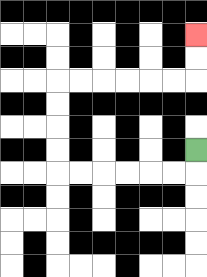{'start': '[8, 6]', 'end': '[8, 1]', 'path_directions': 'D,L,L,L,L,L,L,U,U,U,U,R,R,R,R,R,R,U,U', 'path_coordinates': '[[8, 6], [8, 7], [7, 7], [6, 7], [5, 7], [4, 7], [3, 7], [2, 7], [2, 6], [2, 5], [2, 4], [2, 3], [3, 3], [4, 3], [5, 3], [6, 3], [7, 3], [8, 3], [8, 2], [8, 1]]'}